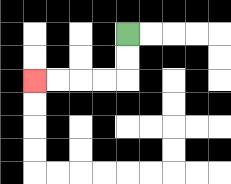{'start': '[5, 1]', 'end': '[1, 3]', 'path_directions': 'D,D,L,L,L,L', 'path_coordinates': '[[5, 1], [5, 2], [5, 3], [4, 3], [3, 3], [2, 3], [1, 3]]'}